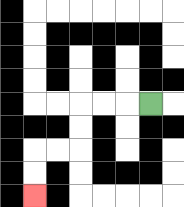{'start': '[6, 4]', 'end': '[1, 8]', 'path_directions': 'L,L,L,D,D,L,L,D,D', 'path_coordinates': '[[6, 4], [5, 4], [4, 4], [3, 4], [3, 5], [3, 6], [2, 6], [1, 6], [1, 7], [1, 8]]'}